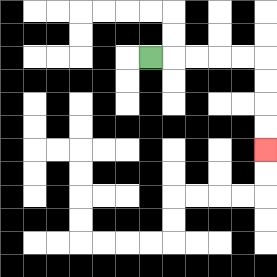{'start': '[6, 2]', 'end': '[11, 6]', 'path_directions': 'R,R,R,R,R,D,D,D,D', 'path_coordinates': '[[6, 2], [7, 2], [8, 2], [9, 2], [10, 2], [11, 2], [11, 3], [11, 4], [11, 5], [11, 6]]'}